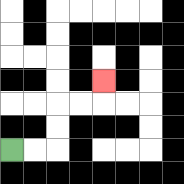{'start': '[0, 6]', 'end': '[4, 3]', 'path_directions': 'R,R,U,U,R,R,U', 'path_coordinates': '[[0, 6], [1, 6], [2, 6], [2, 5], [2, 4], [3, 4], [4, 4], [4, 3]]'}